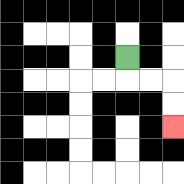{'start': '[5, 2]', 'end': '[7, 5]', 'path_directions': 'D,R,R,D,D', 'path_coordinates': '[[5, 2], [5, 3], [6, 3], [7, 3], [7, 4], [7, 5]]'}